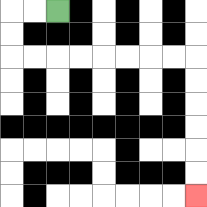{'start': '[2, 0]', 'end': '[8, 8]', 'path_directions': 'L,L,D,D,R,R,R,R,R,R,R,R,D,D,D,D,D,D', 'path_coordinates': '[[2, 0], [1, 0], [0, 0], [0, 1], [0, 2], [1, 2], [2, 2], [3, 2], [4, 2], [5, 2], [6, 2], [7, 2], [8, 2], [8, 3], [8, 4], [8, 5], [8, 6], [8, 7], [8, 8]]'}